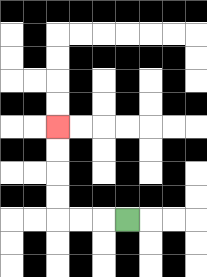{'start': '[5, 9]', 'end': '[2, 5]', 'path_directions': 'L,L,L,U,U,U,U', 'path_coordinates': '[[5, 9], [4, 9], [3, 9], [2, 9], [2, 8], [2, 7], [2, 6], [2, 5]]'}